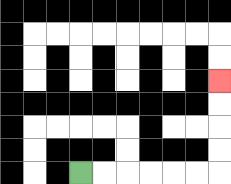{'start': '[3, 7]', 'end': '[9, 3]', 'path_directions': 'R,R,R,R,R,R,U,U,U,U', 'path_coordinates': '[[3, 7], [4, 7], [5, 7], [6, 7], [7, 7], [8, 7], [9, 7], [9, 6], [9, 5], [9, 4], [9, 3]]'}